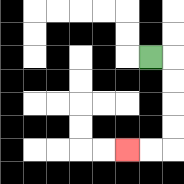{'start': '[6, 2]', 'end': '[5, 6]', 'path_directions': 'R,D,D,D,D,L,L', 'path_coordinates': '[[6, 2], [7, 2], [7, 3], [7, 4], [7, 5], [7, 6], [6, 6], [5, 6]]'}